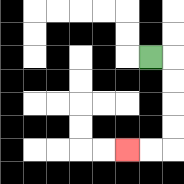{'start': '[6, 2]', 'end': '[5, 6]', 'path_directions': 'R,D,D,D,D,L,L', 'path_coordinates': '[[6, 2], [7, 2], [7, 3], [7, 4], [7, 5], [7, 6], [6, 6], [5, 6]]'}